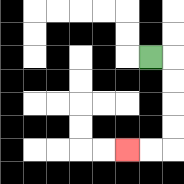{'start': '[6, 2]', 'end': '[5, 6]', 'path_directions': 'R,D,D,D,D,L,L', 'path_coordinates': '[[6, 2], [7, 2], [7, 3], [7, 4], [7, 5], [7, 6], [6, 6], [5, 6]]'}